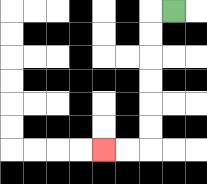{'start': '[7, 0]', 'end': '[4, 6]', 'path_directions': 'L,D,D,D,D,D,D,L,L', 'path_coordinates': '[[7, 0], [6, 0], [6, 1], [6, 2], [6, 3], [6, 4], [6, 5], [6, 6], [5, 6], [4, 6]]'}